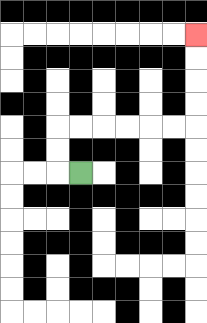{'start': '[3, 7]', 'end': '[8, 1]', 'path_directions': 'L,U,U,R,R,R,R,R,R,U,U,U,U', 'path_coordinates': '[[3, 7], [2, 7], [2, 6], [2, 5], [3, 5], [4, 5], [5, 5], [6, 5], [7, 5], [8, 5], [8, 4], [8, 3], [8, 2], [8, 1]]'}